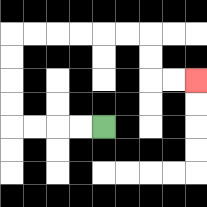{'start': '[4, 5]', 'end': '[8, 3]', 'path_directions': 'L,L,L,L,U,U,U,U,R,R,R,R,R,R,D,D,R,R', 'path_coordinates': '[[4, 5], [3, 5], [2, 5], [1, 5], [0, 5], [0, 4], [0, 3], [0, 2], [0, 1], [1, 1], [2, 1], [3, 1], [4, 1], [5, 1], [6, 1], [6, 2], [6, 3], [7, 3], [8, 3]]'}